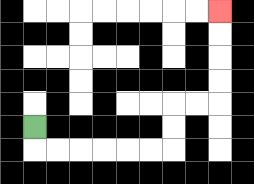{'start': '[1, 5]', 'end': '[9, 0]', 'path_directions': 'D,R,R,R,R,R,R,U,U,R,R,U,U,U,U', 'path_coordinates': '[[1, 5], [1, 6], [2, 6], [3, 6], [4, 6], [5, 6], [6, 6], [7, 6], [7, 5], [7, 4], [8, 4], [9, 4], [9, 3], [9, 2], [9, 1], [9, 0]]'}